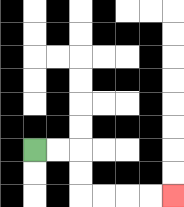{'start': '[1, 6]', 'end': '[7, 8]', 'path_directions': 'R,R,D,D,R,R,R,R', 'path_coordinates': '[[1, 6], [2, 6], [3, 6], [3, 7], [3, 8], [4, 8], [5, 8], [6, 8], [7, 8]]'}